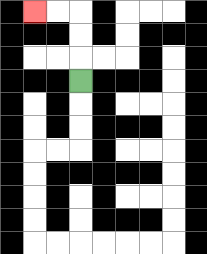{'start': '[3, 3]', 'end': '[1, 0]', 'path_directions': 'U,U,U,L,L', 'path_coordinates': '[[3, 3], [3, 2], [3, 1], [3, 0], [2, 0], [1, 0]]'}